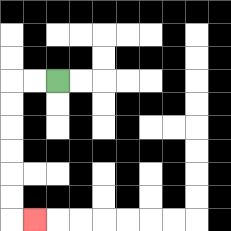{'start': '[2, 3]', 'end': '[1, 9]', 'path_directions': 'L,L,D,D,D,D,D,D,R', 'path_coordinates': '[[2, 3], [1, 3], [0, 3], [0, 4], [0, 5], [0, 6], [0, 7], [0, 8], [0, 9], [1, 9]]'}